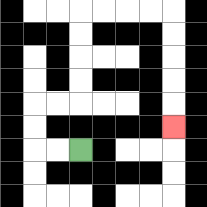{'start': '[3, 6]', 'end': '[7, 5]', 'path_directions': 'L,L,U,U,R,R,U,U,U,U,R,R,R,R,D,D,D,D,D', 'path_coordinates': '[[3, 6], [2, 6], [1, 6], [1, 5], [1, 4], [2, 4], [3, 4], [3, 3], [3, 2], [3, 1], [3, 0], [4, 0], [5, 0], [6, 0], [7, 0], [7, 1], [7, 2], [7, 3], [7, 4], [7, 5]]'}